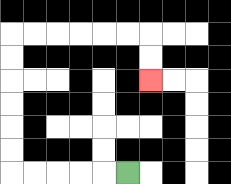{'start': '[5, 7]', 'end': '[6, 3]', 'path_directions': 'L,L,L,L,L,U,U,U,U,U,U,R,R,R,R,R,R,D,D', 'path_coordinates': '[[5, 7], [4, 7], [3, 7], [2, 7], [1, 7], [0, 7], [0, 6], [0, 5], [0, 4], [0, 3], [0, 2], [0, 1], [1, 1], [2, 1], [3, 1], [4, 1], [5, 1], [6, 1], [6, 2], [6, 3]]'}